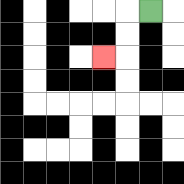{'start': '[6, 0]', 'end': '[4, 2]', 'path_directions': 'L,D,D,L', 'path_coordinates': '[[6, 0], [5, 0], [5, 1], [5, 2], [4, 2]]'}